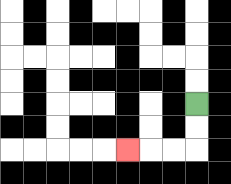{'start': '[8, 4]', 'end': '[5, 6]', 'path_directions': 'D,D,L,L,L', 'path_coordinates': '[[8, 4], [8, 5], [8, 6], [7, 6], [6, 6], [5, 6]]'}